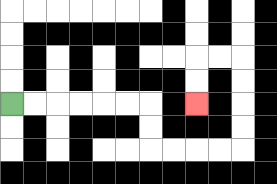{'start': '[0, 4]', 'end': '[8, 4]', 'path_directions': 'R,R,R,R,R,R,D,D,R,R,R,R,U,U,U,U,L,L,D,D', 'path_coordinates': '[[0, 4], [1, 4], [2, 4], [3, 4], [4, 4], [5, 4], [6, 4], [6, 5], [6, 6], [7, 6], [8, 6], [9, 6], [10, 6], [10, 5], [10, 4], [10, 3], [10, 2], [9, 2], [8, 2], [8, 3], [8, 4]]'}